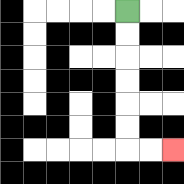{'start': '[5, 0]', 'end': '[7, 6]', 'path_directions': 'D,D,D,D,D,D,R,R', 'path_coordinates': '[[5, 0], [5, 1], [5, 2], [5, 3], [5, 4], [5, 5], [5, 6], [6, 6], [7, 6]]'}